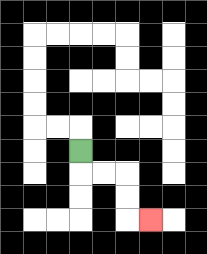{'start': '[3, 6]', 'end': '[6, 9]', 'path_directions': 'D,R,R,D,D,R', 'path_coordinates': '[[3, 6], [3, 7], [4, 7], [5, 7], [5, 8], [5, 9], [6, 9]]'}